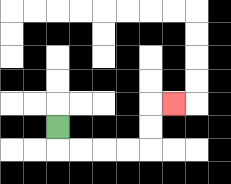{'start': '[2, 5]', 'end': '[7, 4]', 'path_directions': 'D,R,R,R,R,U,U,R', 'path_coordinates': '[[2, 5], [2, 6], [3, 6], [4, 6], [5, 6], [6, 6], [6, 5], [6, 4], [7, 4]]'}